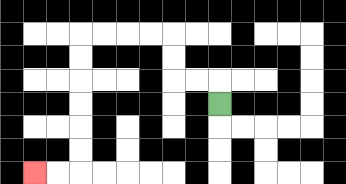{'start': '[9, 4]', 'end': '[1, 7]', 'path_directions': 'U,L,L,U,U,L,L,L,L,D,D,D,D,D,D,L,L', 'path_coordinates': '[[9, 4], [9, 3], [8, 3], [7, 3], [7, 2], [7, 1], [6, 1], [5, 1], [4, 1], [3, 1], [3, 2], [3, 3], [3, 4], [3, 5], [3, 6], [3, 7], [2, 7], [1, 7]]'}